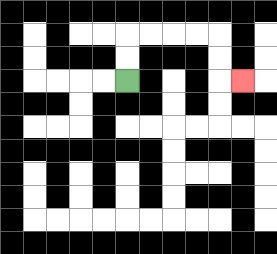{'start': '[5, 3]', 'end': '[10, 3]', 'path_directions': 'U,U,R,R,R,R,D,D,R', 'path_coordinates': '[[5, 3], [5, 2], [5, 1], [6, 1], [7, 1], [8, 1], [9, 1], [9, 2], [9, 3], [10, 3]]'}